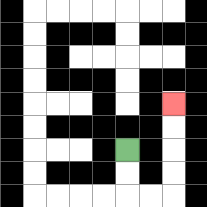{'start': '[5, 6]', 'end': '[7, 4]', 'path_directions': 'D,D,R,R,U,U,U,U', 'path_coordinates': '[[5, 6], [5, 7], [5, 8], [6, 8], [7, 8], [7, 7], [7, 6], [7, 5], [7, 4]]'}